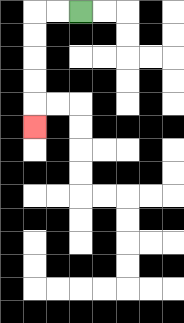{'start': '[3, 0]', 'end': '[1, 5]', 'path_directions': 'L,L,D,D,D,D,D', 'path_coordinates': '[[3, 0], [2, 0], [1, 0], [1, 1], [1, 2], [1, 3], [1, 4], [1, 5]]'}